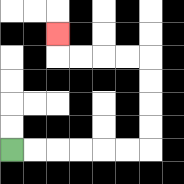{'start': '[0, 6]', 'end': '[2, 1]', 'path_directions': 'R,R,R,R,R,R,U,U,U,U,L,L,L,L,U', 'path_coordinates': '[[0, 6], [1, 6], [2, 6], [3, 6], [4, 6], [5, 6], [6, 6], [6, 5], [6, 4], [6, 3], [6, 2], [5, 2], [4, 2], [3, 2], [2, 2], [2, 1]]'}